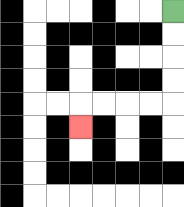{'start': '[7, 0]', 'end': '[3, 5]', 'path_directions': 'D,D,D,D,L,L,L,L,D', 'path_coordinates': '[[7, 0], [7, 1], [7, 2], [7, 3], [7, 4], [6, 4], [5, 4], [4, 4], [3, 4], [3, 5]]'}